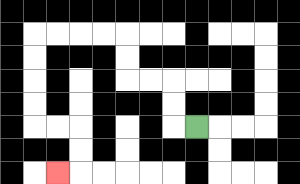{'start': '[8, 5]', 'end': '[2, 7]', 'path_directions': 'L,U,U,L,L,U,U,L,L,L,L,D,D,D,D,R,R,D,D,L', 'path_coordinates': '[[8, 5], [7, 5], [7, 4], [7, 3], [6, 3], [5, 3], [5, 2], [5, 1], [4, 1], [3, 1], [2, 1], [1, 1], [1, 2], [1, 3], [1, 4], [1, 5], [2, 5], [3, 5], [3, 6], [3, 7], [2, 7]]'}